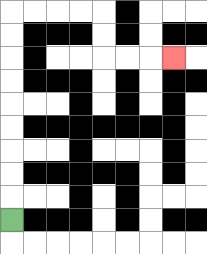{'start': '[0, 9]', 'end': '[7, 2]', 'path_directions': 'U,U,U,U,U,U,U,U,U,R,R,R,R,D,D,R,R,R', 'path_coordinates': '[[0, 9], [0, 8], [0, 7], [0, 6], [0, 5], [0, 4], [0, 3], [0, 2], [0, 1], [0, 0], [1, 0], [2, 0], [3, 0], [4, 0], [4, 1], [4, 2], [5, 2], [6, 2], [7, 2]]'}